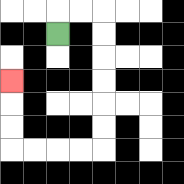{'start': '[2, 1]', 'end': '[0, 3]', 'path_directions': 'U,R,R,D,D,D,D,D,D,L,L,L,L,U,U,U', 'path_coordinates': '[[2, 1], [2, 0], [3, 0], [4, 0], [4, 1], [4, 2], [4, 3], [4, 4], [4, 5], [4, 6], [3, 6], [2, 6], [1, 6], [0, 6], [0, 5], [0, 4], [0, 3]]'}